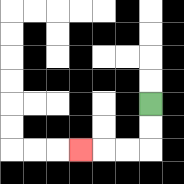{'start': '[6, 4]', 'end': '[3, 6]', 'path_directions': 'D,D,L,L,L', 'path_coordinates': '[[6, 4], [6, 5], [6, 6], [5, 6], [4, 6], [3, 6]]'}